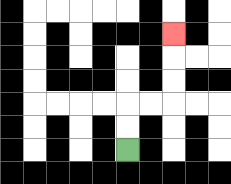{'start': '[5, 6]', 'end': '[7, 1]', 'path_directions': 'U,U,R,R,U,U,U', 'path_coordinates': '[[5, 6], [5, 5], [5, 4], [6, 4], [7, 4], [7, 3], [7, 2], [7, 1]]'}